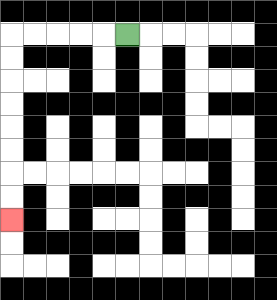{'start': '[5, 1]', 'end': '[0, 9]', 'path_directions': 'L,L,L,L,L,D,D,D,D,D,D,D,D', 'path_coordinates': '[[5, 1], [4, 1], [3, 1], [2, 1], [1, 1], [0, 1], [0, 2], [0, 3], [0, 4], [0, 5], [0, 6], [0, 7], [0, 8], [0, 9]]'}